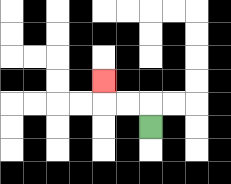{'start': '[6, 5]', 'end': '[4, 3]', 'path_directions': 'U,L,L,U', 'path_coordinates': '[[6, 5], [6, 4], [5, 4], [4, 4], [4, 3]]'}